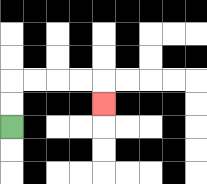{'start': '[0, 5]', 'end': '[4, 4]', 'path_directions': 'U,U,R,R,R,R,D', 'path_coordinates': '[[0, 5], [0, 4], [0, 3], [1, 3], [2, 3], [3, 3], [4, 3], [4, 4]]'}